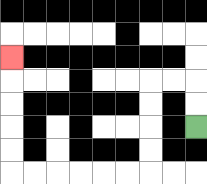{'start': '[8, 5]', 'end': '[0, 2]', 'path_directions': 'U,U,L,L,D,D,D,D,L,L,L,L,L,L,U,U,U,U,U', 'path_coordinates': '[[8, 5], [8, 4], [8, 3], [7, 3], [6, 3], [6, 4], [6, 5], [6, 6], [6, 7], [5, 7], [4, 7], [3, 7], [2, 7], [1, 7], [0, 7], [0, 6], [0, 5], [0, 4], [0, 3], [0, 2]]'}